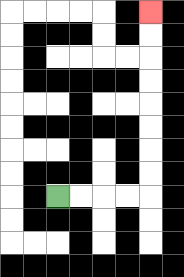{'start': '[2, 8]', 'end': '[6, 0]', 'path_directions': 'R,R,R,R,U,U,U,U,U,U,U,U', 'path_coordinates': '[[2, 8], [3, 8], [4, 8], [5, 8], [6, 8], [6, 7], [6, 6], [6, 5], [6, 4], [6, 3], [6, 2], [6, 1], [6, 0]]'}